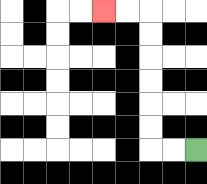{'start': '[8, 6]', 'end': '[4, 0]', 'path_directions': 'L,L,U,U,U,U,U,U,L,L', 'path_coordinates': '[[8, 6], [7, 6], [6, 6], [6, 5], [6, 4], [6, 3], [6, 2], [6, 1], [6, 0], [5, 0], [4, 0]]'}